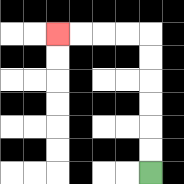{'start': '[6, 7]', 'end': '[2, 1]', 'path_directions': 'U,U,U,U,U,U,L,L,L,L', 'path_coordinates': '[[6, 7], [6, 6], [6, 5], [6, 4], [6, 3], [6, 2], [6, 1], [5, 1], [4, 1], [3, 1], [2, 1]]'}